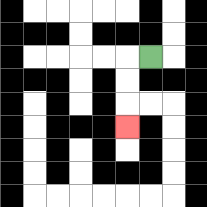{'start': '[6, 2]', 'end': '[5, 5]', 'path_directions': 'L,D,D,D', 'path_coordinates': '[[6, 2], [5, 2], [5, 3], [5, 4], [5, 5]]'}